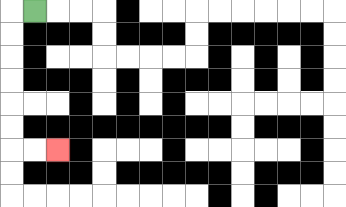{'start': '[1, 0]', 'end': '[2, 6]', 'path_directions': 'L,D,D,D,D,D,D,R,R', 'path_coordinates': '[[1, 0], [0, 0], [0, 1], [0, 2], [0, 3], [0, 4], [0, 5], [0, 6], [1, 6], [2, 6]]'}